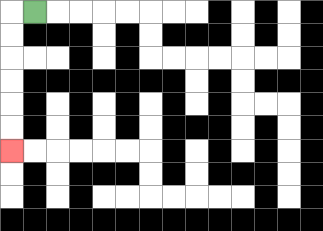{'start': '[1, 0]', 'end': '[0, 6]', 'path_directions': 'L,D,D,D,D,D,D', 'path_coordinates': '[[1, 0], [0, 0], [0, 1], [0, 2], [0, 3], [0, 4], [0, 5], [0, 6]]'}